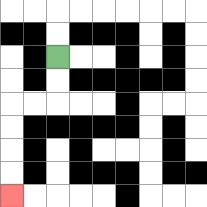{'start': '[2, 2]', 'end': '[0, 8]', 'path_directions': 'D,D,L,L,D,D,D,D', 'path_coordinates': '[[2, 2], [2, 3], [2, 4], [1, 4], [0, 4], [0, 5], [0, 6], [0, 7], [0, 8]]'}